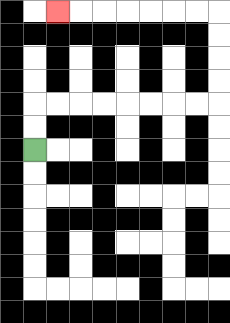{'start': '[1, 6]', 'end': '[2, 0]', 'path_directions': 'U,U,R,R,R,R,R,R,R,R,U,U,U,U,L,L,L,L,L,L,L', 'path_coordinates': '[[1, 6], [1, 5], [1, 4], [2, 4], [3, 4], [4, 4], [5, 4], [6, 4], [7, 4], [8, 4], [9, 4], [9, 3], [9, 2], [9, 1], [9, 0], [8, 0], [7, 0], [6, 0], [5, 0], [4, 0], [3, 0], [2, 0]]'}